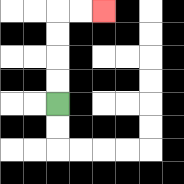{'start': '[2, 4]', 'end': '[4, 0]', 'path_directions': 'U,U,U,U,R,R', 'path_coordinates': '[[2, 4], [2, 3], [2, 2], [2, 1], [2, 0], [3, 0], [4, 0]]'}